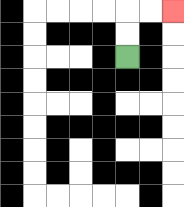{'start': '[5, 2]', 'end': '[7, 0]', 'path_directions': 'U,U,R,R', 'path_coordinates': '[[5, 2], [5, 1], [5, 0], [6, 0], [7, 0]]'}